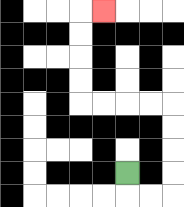{'start': '[5, 7]', 'end': '[4, 0]', 'path_directions': 'D,R,R,U,U,U,U,L,L,L,L,U,U,U,U,R', 'path_coordinates': '[[5, 7], [5, 8], [6, 8], [7, 8], [7, 7], [7, 6], [7, 5], [7, 4], [6, 4], [5, 4], [4, 4], [3, 4], [3, 3], [3, 2], [3, 1], [3, 0], [4, 0]]'}